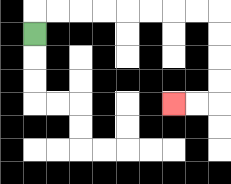{'start': '[1, 1]', 'end': '[7, 4]', 'path_directions': 'U,R,R,R,R,R,R,R,R,D,D,D,D,L,L', 'path_coordinates': '[[1, 1], [1, 0], [2, 0], [3, 0], [4, 0], [5, 0], [6, 0], [7, 0], [8, 0], [9, 0], [9, 1], [9, 2], [9, 3], [9, 4], [8, 4], [7, 4]]'}